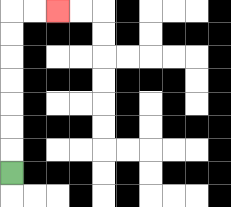{'start': '[0, 7]', 'end': '[2, 0]', 'path_directions': 'U,U,U,U,U,U,U,R,R', 'path_coordinates': '[[0, 7], [0, 6], [0, 5], [0, 4], [0, 3], [0, 2], [0, 1], [0, 0], [1, 0], [2, 0]]'}